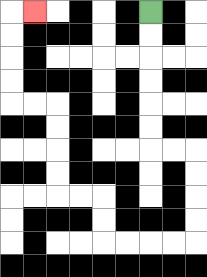{'start': '[6, 0]', 'end': '[1, 0]', 'path_directions': 'D,D,D,D,D,D,R,R,D,D,D,D,L,L,L,L,U,U,L,L,U,U,U,U,L,L,U,U,U,U,R', 'path_coordinates': '[[6, 0], [6, 1], [6, 2], [6, 3], [6, 4], [6, 5], [6, 6], [7, 6], [8, 6], [8, 7], [8, 8], [8, 9], [8, 10], [7, 10], [6, 10], [5, 10], [4, 10], [4, 9], [4, 8], [3, 8], [2, 8], [2, 7], [2, 6], [2, 5], [2, 4], [1, 4], [0, 4], [0, 3], [0, 2], [0, 1], [0, 0], [1, 0]]'}